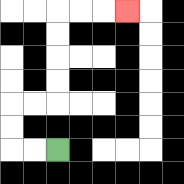{'start': '[2, 6]', 'end': '[5, 0]', 'path_directions': 'L,L,U,U,R,R,U,U,U,U,R,R,R', 'path_coordinates': '[[2, 6], [1, 6], [0, 6], [0, 5], [0, 4], [1, 4], [2, 4], [2, 3], [2, 2], [2, 1], [2, 0], [3, 0], [4, 0], [5, 0]]'}